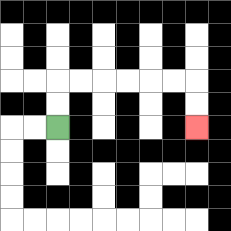{'start': '[2, 5]', 'end': '[8, 5]', 'path_directions': 'U,U,R,R,R,R,R,R,D,D', 'path_coordinates': '[[2, 5], [2, 4], [2, 3], [3, 3], [4, 3], [5, 3], [6, 3], [7, 3], [8, 3], [8, 4], [8, 5]]'}